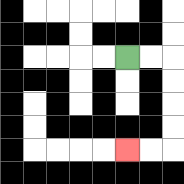{'start': '[5, 2]', 'end': '[5, 6]', 'path_directions': 'R,R,D,D,D,D,L,L', 'path_coordinates': '[[5, 2], [6, 2], [7, 2], [7, 3], [7, 4], [7, 5], [7, 6], [6, 6], [5, 6]]'}